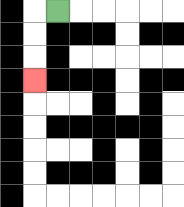{'start': '[2, 0]', 'end': '[1, 3]', 'path_directions': 'L,D,D,D', 'path_coordinates': '[[2, 0], [1, 0], [1, 1], [1, 2], [1, 3]]'}